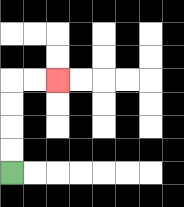{'start': '[0, 7]', 'end': '[2, 3]', 'path_directions': 'U,U,U,U,R,R', 'path_coordinates': '[[0, 7], [0, 6], [0, 5], [0, 4], [0, 3], [1, 3], [2, 3]]'}